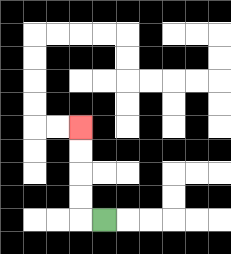{'start': '[4, 9]', 'end': '[3, 5]', 'path_directions': 'L,U,U,U,U', 'path_coordinates': '[[4, 9], [3, 9], [3, 8], [3, 7], [3, 6], [3, 5]]'}